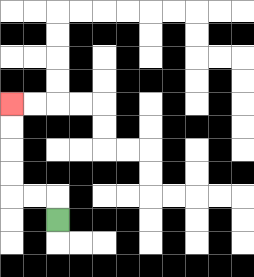{'start': '[2, 9]', 'end': '[0, 4]', 'path_directions': 'U,L,L,U,U,U,U', 'path_coordinates': '[[2, 9], [2, 8], [1, 8], [0, 8], [0, 7], [0, 6], [0, 5], [0, 4]]'}